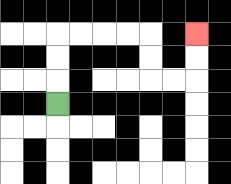{'start': '[2, 4]', 'end': '[8, 1]', 'path_directions': 'U,U,U,R,R,R,R,D,D,R,R,U,U', 'path_coordinates': '[[2, 4], [2, 3], [2, 2], [2, 1], [3, 1], [4, 1], [5, 1], [6, 1], [6, 2], [6, 3], [7, 3], [8, 3], [8, 2], [8, 1]]'}